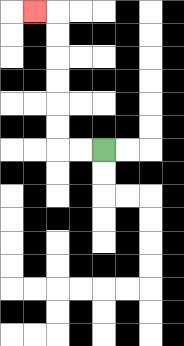{'start': '[4, 6]', 'end': '[1, 0]', 'path_directions': 'L,L,U,U,U,U,U,U,L', 'path_coordinates': '[[4, 6], [3, 6], [2, 6], [2, 5], [2, 4], [2, 3], [2, 2], [2, 1], [2, 0], [1, 0]]'}